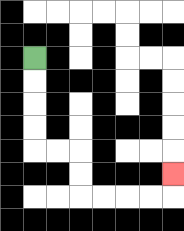{'start': '[1, 2]', 'end': '[7, 7]', 'path_directions': 'D,D,D,D,R,R,D,D,R,R,R,R,U', 'path_coordinates': '[[1, 2], [1, 3], [1, 4], [1, 5], [1, 6], [2, 6], [3, 6], [3, 7], [3, 8], [4, 8], [5, 8], [6, 8], [7, 8], [7, 7]]'}